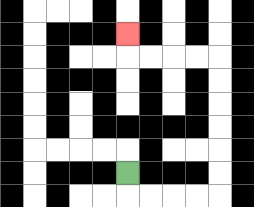{'start': '[5, 7]', 'end': '[5, 1]', 'path_directions': 'D,R,R,R,R,U,U,U,U,U,U,L,L,L,L,U', 'path_coordinates': '[[5, 7], [5, 8], [6, 8], [7, 8], [8, 8], [9, 8], [9, 7], [9, 6], [9, 5], [9, 4], [9, 3], [9, 2], [8, 2], [7, 2], [6, 2], [5, 2], [5, 1]]'}